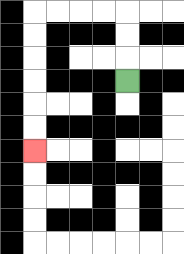{'start': '[5, 3]', 'end': '[1, 6]', 'path_directions': 'U,U,U,L,L,L,L,D,D,D,D,D,D', 'path_coordinates': '[[5, 3], [5, 2], [5, 1], [5, 0], [4, 0], [3, 0], [2, 0], [1, 0], [1, 1], [1, 2], [1, 3], [1, 4], [1, 5], [1, 6]]'}